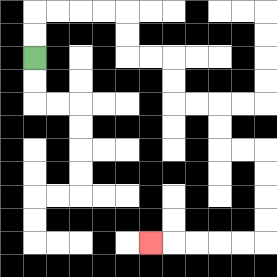{'start': '[1, 2]', 'end': '[6, 10]', 'path_directions': 'U,U,R,R,R,R,D,D,R,R,D,D,R,R,D,D,R,R,D,D,D,D,L,L,L,L,L', 'path_coordinates': '[[1, 2], [1, 1], [1, 0], [2, 0], [3, 0], [4, 0], [5, 0], [5, 1], [5, 2], [6, 2], [7, 2], [7, 3], [7, 4], [8, 4], [9, 4], [9, 5], [9, 6], [10, 6], [11, 6], [11, 7], [11, 8], [11, 9], [11, 10], [10, 10], [9, 10], [8, 10], [7, 10], [6, 10]]'}